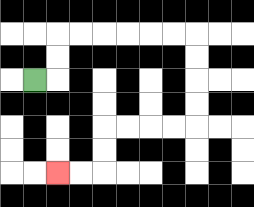{'start': '[1, 3]', 'end': '[2, 7]', 'path_directions': 'R,U,U,R,R,R,R,R,R,D,D,D,D,L,L,L,L,D,D,L,L', 'path_coordinates': '[[1, 3], [2, 3], [2, 2], [2, 1], [3, 1], [4, 1], [5, 1], [6, 1], [7, 1], [8, 1], [8, 2], [8, 3], [8, 4], [8, 5], [7, 5], [6, 5], [5, 5], [4, 5], [4, 6], [4, 7], [3, 7], [2, 7]]'}